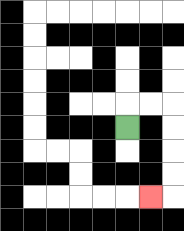{'start': '[5, 5]', 'end': '[6, 8]', 'path_directions': 'U,R,R,D,D,D,D,L', 'path_coordinates': '[[5, 5], [5, 4], [6, 4], [7, 4], [7, 5], [7, 6], [7, 7], [7, 8], [6, 8]]'}